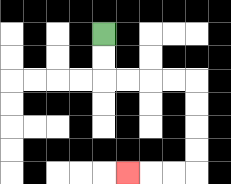{'start': '[4, 1]', 'end': '[5, 7]', 'path_directions': 'D,D,R,R,R,R,D,D,D,D,L,L,L', 'path_coordinates': '[[4, 1], [4, 2], [4, 3], [5, 3], [6, 3], [7, 3], [8, 3], [8, 4], [8, 5], [8, 6], [8, 7], [7, 7], [6, 7], [5, 7]]'}